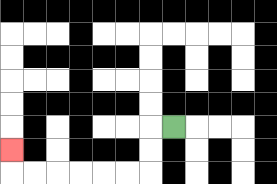{'start': '[7, 5]', 'end': '[0, 6]', 'path_directions': 'L,D,D,L,L,L,L,L,L,U', 'path_coordinates': '[[7, 5], [6, 5], [6, 6], [6, 7], [5, 7], [4, 7], [3, 7], [2, 7], [1, 7], [0, 7], [0, 6]]'}